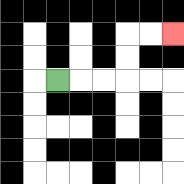{'start': '[2, 3]', 'end': '[7, 1]', 'path_directions': 'R,R,R,U,U,R,R', 'path_coordinates': '[[2, 3], [3, 3], [4, 3], [5, 3], [5, 2], [5, 1], [6, 1], [7, 1]]'}